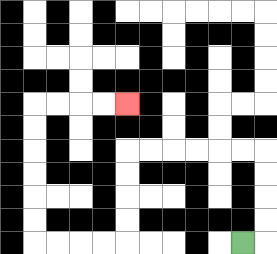{'start': '[10, 10]', 'end': '[5, 4]', 'path_directions': 'R,U,U,U,U,L,L,L,L,L,L,D,D,D,D,L,L,L,L,U,U,U,U,U,U,R,R,R,R', 'path_coordinates': '[[10, 10], [11, 10], [11, 9], [11, 8], [11, 7], [11, 6], [10, 6], [9, 6], [8, 6], [7, 6], [6, 6], [5, 6], [5, 7], [5, 8], [5, 9], [5, 10], [4, 10], [3, 10], [2, 10], [1, 10], [1, 9], [1, 8], [1, 7], [1, 6], [1, 5], [1, 4], [2, 4], [3, 4], [4, 4], [5, 4]]'}